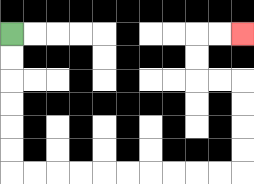{'start': '[0, 1]', 'end': '[10, 1]', 'path_directions': 'D,D,D,D,D,D,R,R,R,R,R,R,R,R,R,R,U,U,U,U,L,L,U,U,R,R', 'path_coordinates': '[[0, 1], [0, 2], [0, 3], [0, 4], [0, 5], [0, 6], [0, 7], [1, 7], [2, 7], [3, 7], [4, 7], [5, 7], [6, 7], [7, 7], [8, 7], [9, 7], [10, 7], [10, 6], [10, 5], [10, 4], [10, 3], [9, 3], [8, 3], [8, 2], [8, 1], [9, 1], [10, 1]]'}